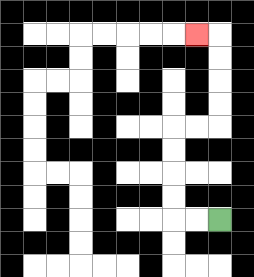{'start': '[9, 9]', 'end': '[8, 1]', 'path_directions': 'L,L,U,U,U,U,R,R,U,U,U,U,L', 'path_coordinates': '[[9, 9], [8, 9], [7, 9], [7, 8], [7, 7], [7, 6], [7, 5], [8, 5], [9, 5], [9, 4], [9, 3], [9, 2], [9, 1], [8, 1]]'}